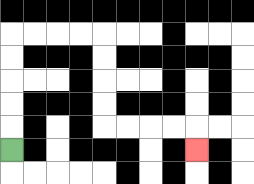{'start': '[0, 6]', 'end': '[8, 6]', 'path_directions': 'U,U,U,U,U,R,R,R,R,D,D,D,D,R,R,R,R,D', 'path_coordinates': '[[0, 6], [0, 5], [0, 4], [0, 3], [0, 2], [0, 1], [1, 1], [2, 1], [3, 1], [4, 1], [4, 2], [4, 3], [4, 4], [4, 5], [5, 5], [6, 5], [7, 5], [8, 5], [8, 6]]'}